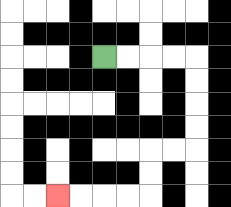{'start': '[4, 2]', 'end': '[2, 8]', 'path_directions': 'R,R,R,R,D,D,D,D,L,L,D,D,L,L,L,L', 'path_coordinates': '[[4, 2], [5, 2], [6, 2], [7, 2], [8, 2], [8, 3], [8, 4], [8, 5], [8, 6], [7, 6], [6, 6], [6, 7], [6, 8], [5, 8], [4, 8], [3, 8], [2, 8]]'}